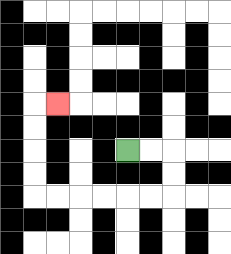{'start': '[5, 6]', 'end': '[2, 4]', 'path_directions': 'R,R,D,D,L,L,L,L,L,L,U,U,U,U,R', 'path_coordinates': '[[5, 6], [6, 6], [7, 6], [7, 7], [7, 8], [6, 8], [5, 8], [4, 8], [3, 8], [2, 8], [1, 8], [1, 7], [1, 6], [1, 5], [1, 4], [2, 4]]'}